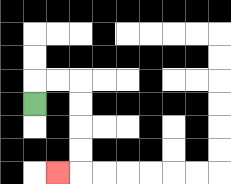{'start': '[1, 4]', 'end': '[2, 7]', 'path_directions': 'U,R,R,D,D,D,D,L', 'path_coordinates': '[[1, 4], [1, 3], [2, 3], [3, 3], [3, 4], [3, 5], [3, 6], [3, 7], [2, 7]]'}